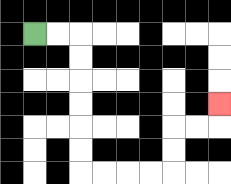{'start': '[1, 1]', 'end': '[9, 4]', 'path_directions': 'R,R,D,D,D,D,D,D,R,R,R,R,U,U,R,R,U', 'path_coordinates': '[[1, 1], [2, 1], [3, 1], [3, 2], [3, 3], [3, 4], [3, 5], [3, 6], [3, 7], [4, 7], [5, 7], [6, 7], [7, 7], [7, 6], [7, 5], [8, 5], [9, 5], [9, 4]]'}